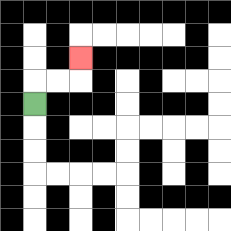{'start': '[1, 4]', 'end': '[3, 2]', 'path_directions': 'U,R,R,U', 'path_coordinates': '[[1, 4], [1, 3], [2, 3], [3, 3], [3, 2]]'}